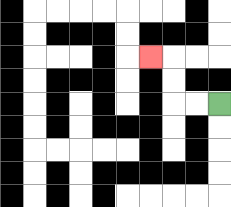{'start': '[9, 4]', 'end': '[6, 2]', 'path_directions': 'L,L,U,U,L', 'path_coordinates': '[[9, 4], [8, 4], [7, 4], [7, 3], [7, 2], [6, 2]]'}